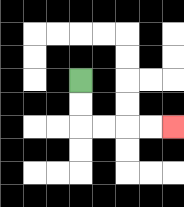{'start': '[3, 3]', 'end': '[7, 5]', 'path_directions': 'D,D,R,R,R,R', 'path_coordinates': '[[3, 3], [3, 4], [3, 5], [4, 5], [5, 5], [6, 5], [7, 5]]'}